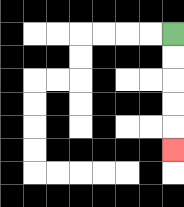{'start': '[7, 1]', 'end': '[7, 6]', 'path_directions': 'D,D,D,D,D', 'path_coordinates': '[[7, 1], [7, 2], [7, 3], [7, 4], [7, 5], [7, 6]]'}